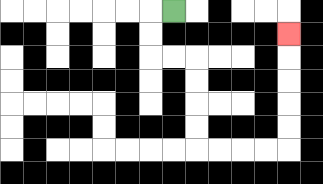{'start': '[7, 0]', 'end': '[12, 1]', 'path_directions': 'L,D,D,R,R,D,D,D,D,R,R,R,R,U,U,U,U,U', 'path_coordinates': '[[7, 0], [6, 0], [6, 1], [6, 2], [7, 2], [8, 2], [8, 3], [8, 4], [8, 5], [8, 6], [9, 6], [10, 6], [11, 6], [12, 6], [12, 5], [12, 4], [12, 3], [12, 2], [12, 1]]'}